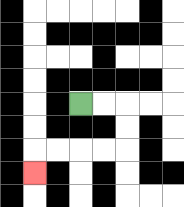{'start': '[3, 4]', 'end': '[1, 7]', 'path_directions': 'R,R,D,D,L,L,L,L,D', 'path_coordinates': '[[3, 4], [4, 4], [5, 4], [5, 5], [5, 6], [4, 6], [3, 6], [2, 6], [1, 6], [1, 7]]'}